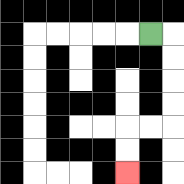{'start': '[6, 1]', 'end': '[5, 7]', 'path_directions': 'R,D,D,D,D,L,L,D,D', 'path_coordinates': '[[6, 1], [7, 1], [7, 2], [7, 3], [7, 4], [7, 5], [6, 5], [5, 5], [5, 6], [5, 7]]'}